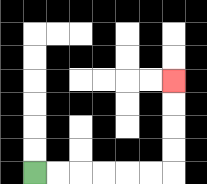{'start': '[1, 7]', 'end': '[7, 3]', 'path_directions': 'R,R,R,R,R,R,U,U,U,U', 'path_coordinates': '[[1, 7], [2, 7], [3, 7], [4, 7], [5, 7], [6, 7], [7, 7], [7, 6], [7, 5], [7, 4], [7, 3]]'}